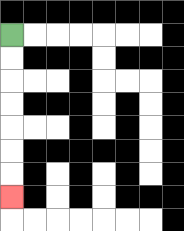{'start': '[0, 1]', 'end': '[0, 8]', 'path_directions': 'D,D,D,D,D,D,D', 'path_coordinates': '[[0, 1], [0, 2], [0, 3], [0, 4], [0, 5], [0, 6], [0, 7], [0, 8]]'}